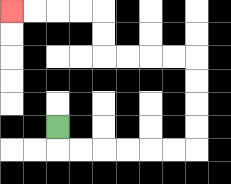{'start': '[2, 5]', 'end': '[0, 0]', 'path_directions': 'D,R,R,R,R,R,R,U,U,U,U,L,L,L,L,U,U,L,L,L,L', 'path_coordinates': '[[2, 5], [2, 6], [3, 6], [4, 6], [5, 6], [6, 6], [7, 6], [8, 6], [8, 5], [8, 4], [8, 3], [8, 2], [7, 2], [6, 2], [5, 2], [4, 2], [4, 1], [4, 0], [3, 0], [2, 0], [1, 0], [0, 0]]'}